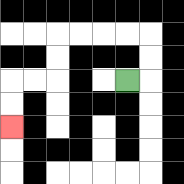{'start': '[5, 3]', 'end': '[0, 5]', 'path_directions': 'R,U,U,L,L,L,L,D,D,L,L,D,D', 'path_coordinates': '[[5, 3], [6, 3], [6, 2], [6, 1], [5, 1], [4, 1], [3, 1], [2, 1], [2, 2], [2, 3], [1, 3], [0, 3], [0, 4], [0, 5]]'}